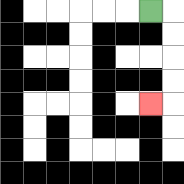{'start': '[6, 0]', 'end': '[6, 4]', 'path_directions': 'R,D,D,D,D,L', 'path_coordinates': '[[6, 0], [7, 0], [7, 1], [7, 2], [7, 3], [7, 4], [6, 4]]'}